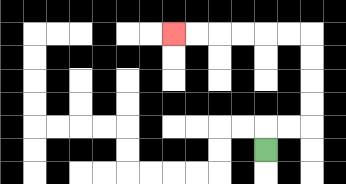{'start': '[11, 6]', 'end': '[7, 1]', 'path_directions': 'U,R,R,U,U,U,U,L,L,L,L,L,L', 'path_coordinates': '[[11, 6], [11, 5], [12, 5], [13, 5], [13, 4], [13, 3], [13, 2], [13, 1], [12, 1], [11, 1], [10, 1], [9, 1], [8, 1], [7, 1]]'}